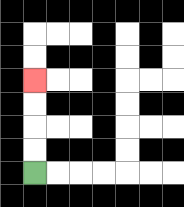{'start': '[1, 7]', 'end': '[1, 3]', 'path_directions': 'U,U,U,U', 'path_coordinates': '[[1, 7], [1, 6], [1, 5], [1, 4], [1, 3]]'}